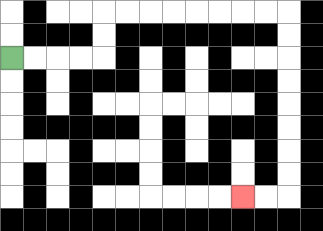{'start': '[0, 2]', 'end': '[10, 8]', 'path_directions': 'R,R,R,R,U,U,R,R,R,R,R,R,R,R,D,D,D,D,D,D,D,D,L,L', 'path_coordinates': '[[0, 2], [1, 2], [2, 2], [3, 2], [4, 2], [4, 1], [4, 0], [5, 0], [6, 0], [7, 0], [8, 0], [9, 0], [10, 0], [11, 0], [12, 0], [12, 1], [12, 2], [12, 3], [12, 4], [12, 5], [12, 6], [12, 7], [12, 8], [11, 8], [10, 8]]'}